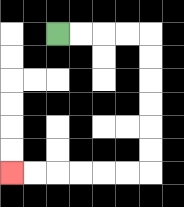{'start': '[2, 1]', 'end': '[0, 7]', 'path_directions': 'R,R,R,R,D,D,D,D,D,D,L,L,L,L,L,L', 'path_coordinates': '[[2, 1], [3, 1], [4, 1], [5, 1], [6, 1], [6, 2], [6, 3], [6, 4], [6, 5], [6, 6], [6, 7], [5, 7], [4, 7], [3, 7], [2, 7], [1, 7], [0, 7]]'}